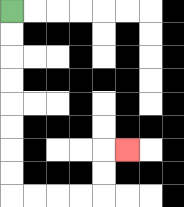{'start': '[0, 0]', 'end': '[5, 6]', 'path_directions': 'D,D,D,D,D,D,D,D,R,R,R,R,U,U,R', 'path_coordinates': '[[0, 0], [0, 1], [0, 2], [0, 3], [0, 4], [0, 5], [0, 6], [0, 7], [0, 8], [1, 8], [2, 8], [3, 8], [4, 8], [4, 7], [4, 6], [5, 6]]'}